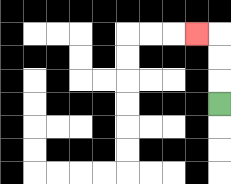{'start': '[9, 4]', 'end': '[8, 1]', 'path_directions': 'U,U,U,L', 'path_coordinates': '[[9, 4], [9, 3], [9, 2], [9, 1], [8, 1]]'}